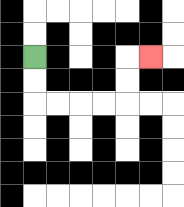{'start': '[1, 2]', 'end': '[6, 2]', 'path_directions': 'D,D,R,R,R,R,U,U,R', 'path_coordinates': '[[1, 2], [1, 3], [1, 4], [2, 4], [3, 4], [4, 4], [5, 4], [5, 3], [5, 2], [6, 2]]'}